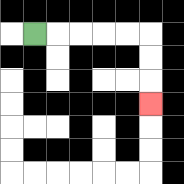{'start': '[1, 1]', 'end': '[6, 4]', 'path_directions': 'R,R,R,R,R,D,D,D', 'path_coordinates': '[[1, 1], [2, 1], [3, 1], [4, 1], [5, 1], [6, 1], [6, 2], [6, 3], [6, 4]]'}